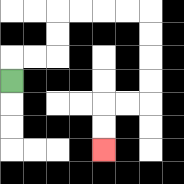{'start': '[0, 3]', 'end': '[4, 6]', 'path_directions': 'U,R,R,U,U,R,R,R,R,D,D,D,D,L,L,D,D', 'path_coordinates': '[[0, 3], [0, 2], [1, 2], [2, 2], [2, 1], [2, 0], [3, 0], [4, 0], [5, 0], [6, 0], [6, 1], [6, 2], [6, 3], [6, 4], [5, 4], [4, 4], [4, 5], [4, 6]]'}